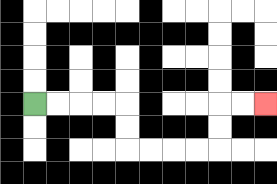{'start': '[1, 4]', 'end': '[11, 4]', 'path_directions': 'R,R,R,R,D,D,R,R,R,R,U,U,R,R', 'path_coordinates': '[[1, 4], [2, 4], [3, 4], [4, 4], [5, 4], [5, 5], [5, 6], [6, 6], [7, 6], [8, 6], [9, 6], [9, 5], [9, 4], [10, 4], [11, 4]]'}